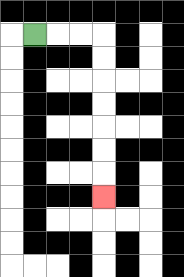{'start': '[1, 1]', 'end': '[4, 8]', 'path_directions': 'R,R,R,D,D,D,D,D,D,D', 'path_coordinates': '[[1, 1], [2, 1], [3, 1], [4, 1], [4, 2], [4, 3], [4, 4], [4, 5], [4, 6], [4, 7], [4, 8]]'}